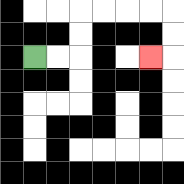{'start': '[1, 2]', 'end': '[6, 2]', 'path_directions': 'R,R,U,U,R,R,R,R,D,D,L', 'path_coordinates': '[[1, 2], [2, 2], [3, 2], [3, 1], [3, 0], [4, 0], [5, 0], [6, 0], [7, 0], [7, 1], [7, 2], [6, 2]]'}